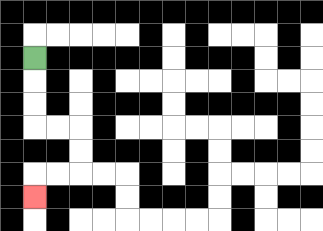{'start': '[1, 2]', 'end': '[1, 8]', 'path_directions': 'D,D,D,R,R,D,D,L,L,D', 'path_coordinates': '[[1, 2], [1, 3], [1, 4], [1, 5], [2, 5], [3, 5], [3, 6], [3, 7], [2, 7], [1, 7], [1, 8]]'}